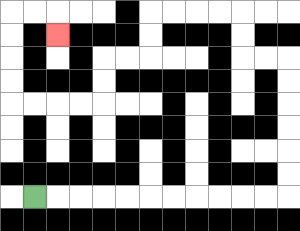{'start': '[1, 8]', 'end': '[2, 1]', 'path_directions': 'R,R,R,R,R,R,R,R,R,R,R,U,U,U,U,U,U,L,L,U,U,L,L,L,L,D,D,L,L,D,D,L,L,L,L,U,U,U,U,R,R,D', 'path_coordinates': '[[1, 8], [2, 8], [3, 8], [4, 8], [5, 8], [6, 8], [7, 8], [8, 8], [9, 8], [10, 8], [11, 8], [12, 8], [12, 7], [12, 6], [12, 5], [12, 4], [12, 3], [12, 2], [11, 2], [10, 2], [10, 1], [10, 0], [9, 0], [8, 0], [7, 0], [6, 0], [6, 1], [6, 2], [5, 2], [4, 2], [4, 3], [4, 4], [3, 4], [2, 4], [1, 4], [0, 4], [0, 3], [0, 2], [0, 1], [0, 0], [1, 0], [2, 0], [2, 1]]'}